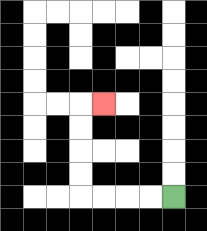{'start': '[7, 8]', 'end': '[4, 4]', 'path_directions': 'L,L,L,L,U,U,U,U,R', 'path_coordinates': '[[7, 8], [6, 8], [5, 8], [4, 8], [3, 8], [3, 7], [3, 6], [3, 5], [3, 4], [4, 4]]'}